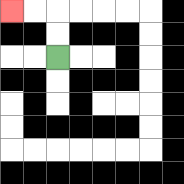{'start': '[2, 2]', 'end': '[0, 0]', 'path_directions': 'U,U,L,L', 'path_coordinates': '[[2, 2], [2, 1], [2, 0], [1, 0], [0, 0]]'}